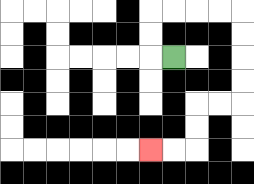{'start': '[7, 2]', 'end': '[6, 6]', 'path_directions': 'L,U,U,R,R,R,R,D,D,D,D,L,L,D,D,L,L', 'path_coordinates': '[[7, 2], [6, 2], [6, 1], [6, 0], [7, 0], [8, 0], [9, 0], [10, 0], [10, 1], [10, 2], [10, 3], [10, 4], [9, 4], [8, 4], [8, 5], [8, 6], [7, 6], [6, 6]]'}